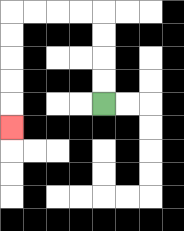{'start': '[4, 4]', 'end': '[0, 5]', 'path_directions': 'U,U,U,U,L,L,L,L,D,D,D,D,D', 'path_coordinates': '[[4, 4], [4, 3], [4, 2], [4, 1], [4, 0], [3, 0], [2, 0], [1, 0], [0, 0], [0, 1], [0, 2], [0, 3], [0, 4], [0, 5]]'}